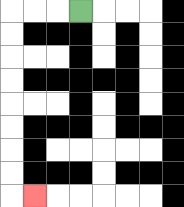{'start': '[3, 0]', 'end': '[1, 8]', 'path_directions': 'L,L,L,D,D,D,D,D,D,D,D,R', 'path_coordinates': '[[3, 0], [2, 0], [1, 0], [0, 0], [0, 1], [0, 2], [0, 3], [0, 4], [0, 5], [0, 6], [0, 7], [0, 8], [1, 8]]'}